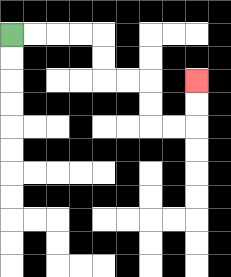{'start': '[0, 1]', 'end': '[8, 3]', 'path_directions': 'R,R,R,R,D,D,R,R,D,D,R,R,U,U', 'path_coordinates': '[[0, 1], [1, 1], [2, 1], [3, 1], [4, 1], [4, 2], [4, 3], [5, 3], [6, 3], [6, 4], [6, 5], [7, 5], [8, 5], [8, 4], [8, 3]]'}